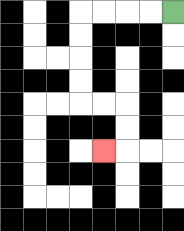{'start': '[7, 0]', 'end': '[4, 6]', 'path_directions': 'L,L,L,L,D,D,D,D,R,R,D,D,L', 'path_coordinates': '[[7, 0], [6, 0], [5, 0], [4, 0], [3, 0], [3, 1], [3, 2], [3, 3], [3, 4], [4, 4], [5, 4], [5, 5], [5, 6], [4, 6]]'}